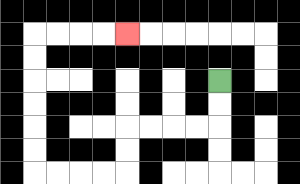{'start': '[9, 3]', 'end': '[5, 1]', 'path_directions': 'D,D,L,L,L,L,D,D,L,L,L,L,U,U,U,U,U,U,R,R,R,R', 'path_coordinates': '[[9, 3], [9, 4], [9, 5], [8, 5], [7, 5], [6, 5], [5, 5], [5, 6], [5, 7], [4, 7], [3, 7], [2, 7], [1, 7], [1, 6], [1, 5], [1, 4], [1, 3], [1, 2], [1, 1], [2, 1], [3, 1], [4, 1], [5, 1]]'}